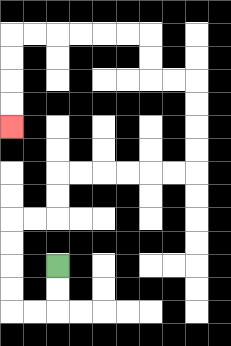{'start': '[2, 11]', 'end': '[0, 5]', 'path_directions': 'D,D,L,L,U,U,U,U,R,R,U,U,R,R,R,R,R,R,U,U,U,U,L,L,U,U,L,L,L,L,L,L,D,D,D,D', 'path_coordinates': '[[2, 11], [2, 12], [2, 13], [1, 13], [0, 13], [0, 12], [0, 11], [0, 10], [0, 9], [1, 9], [2, 9], [2, 8], [2, 7], [3, 7], [4, 7], [5, 7], [6, 7], [7, 7], [8, 7], [8, 6], [8, 5], [8, 4], [8, 3], [7, 3], [6, 3], [6, 2], [6, 1], [5, 1], [4, 1], [3, 1], [2, 1], [1, 1], [0, 1], [0, 2], [0, 3], [0, 4], [0, 5]]'}